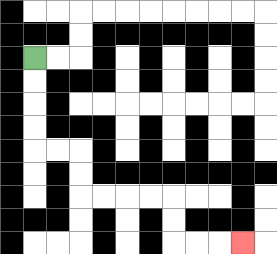{'start': '[1, 2]', 'end': '[10, 10]', 'path_directions': 'D,D,D,D,R,R,D,D,R,R,R,R,D,D,R,R,R', 'path_coordinates': '[[1, 2], [1, 3], [1, 4], [1, 5], [1, 6], [2, 6], [3, 6], [3, 7], [3, 8], [4, 8], [5, 8], [6, 8], [7, 8], [7, 9], [7, 10], [8, 10], [9, 10], [10, 10]]'}